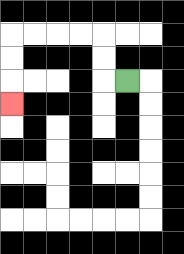{'start': '[5, 3]', 'end': '[0, 4]', 'path_directions': 'L,U,U,L,L,L,L,D,D,D', 'path_coordinates': '[[5, 3], [4, 3], [4, 2], [4, 1], [3, 1], [2, 1], [1, 1], [0, 1], [0, 2], [0, 3], [0, 4]]'}